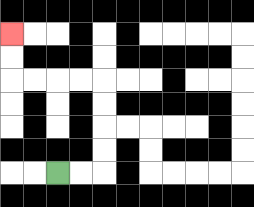{'start': '[2, 7]', 'end': '[0, 1]', 'path_directions': 'R,R,U,U,U,U,L,L,L,L,U,U', 'path_coordinates': '[[2, 7], [3, 7], [4, 7], [4, 6], [4, 5], [4, 4], [4, 3], [3, 3], [2, 3], [1, 3], [0, 3], [0, 2], [0, 1]]'}